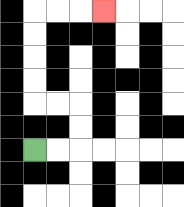{'start': '[1, 6]', 'end': '[4, 0]', 'path_directions': 'R,R,U,U,L,L,U,U,U,U,R,R,R', 'path_coordinates': '[[1, 6], [2, 6], [3, 6], [3, 5], [3, 4], [2, 4], [1, 4], [1, 3], [1, 2], [1, 1], [1, 0], [2, 0], [3, 0], [4, 0]]'}